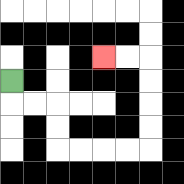{'start': '[0, 3]', 'end': '[4, 2]', 'path_directions': 'D,R,R,D,D,R,R,R,R,U,U,U,U,L,L', 'path_coordinates': '[[0, 3], [0, 4], [1, 4], [2, 4], [2, 5], [2, 6], [3, 6], [4, 6], [5, 6], [6, 6], [6, 5], [6, 4], [6, 3], [6, 2], [5, 2], [4, 2]]'}